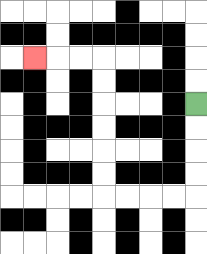{'start': '[8, 4]', 'end': '[1, 2]', 'path_directions': 'D,D,D,D,L,L,L,L,U,U,U,U,U,U,L,L,L', 'path_coordinates': '[[8, 4], [8, 5], [8, 6], [8, 7], [8, 8], [7, 8], [6, 8], [5, 8], [4, 8], [4, 7], [4, 6], [4, 5], [4, 4], [4, 3], [4, 2], [3, 2], [2, 2], [1, 2]]'}